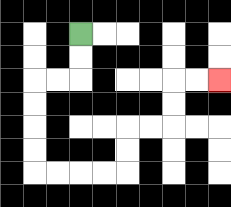{'start': '[3, 1]', 'end': '[9, 3]', 'path_directions': 'D,D,L,L,D,D,D,D,R,R,R,R,U,U,R,R,U,U,R,R', 'path_coordinates': '[[3, 1], [3, 2], [3, 3], [2, 3], [1, 3], [1, 4], [1, 5], [1, 6], [1, 7], [2, 7], [3, 7], [4, 7], [5, 7], [5, 6], [5, 5], [6, 5], [7, 5], [7, 4], [7, 3], [8, 3], [9, 3]]'}